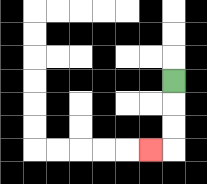{'start': '[7, 3]', 'end': '[6, 6]', 'path_directions': 'D,D,D,L', 'path_coordinates': '[[7, 3], [7, 4], [7, 5], [7, 6], [6, 6]]'}